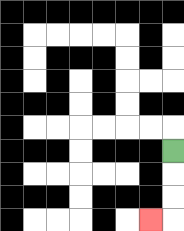{'start': '[7, 6]', 'end': '[6, 9]', 'path_directions': 'D,D,D,L', 'path_coordinates': '[[7, 6], [7, 7], [7, 8], [7, 9], [6, 9]]'}